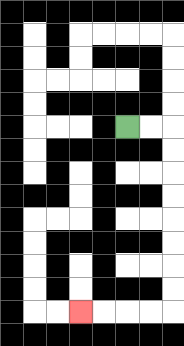{'start': '[5, 5]', 'end': '[3, 13]', 'path_directions': 'R,R,D,D,D,D,D,D,D,D,L,L,L,L', 'path_coordinates': '[[5, 5], [6, 5], [7, 5], [7, 6], [7, 7], [7, 8], [7, 9], [7, 10], [7, 11], [7, 12], [7, 13], [6, 13], [5, 13], [4, 13], [3, 13]]'}